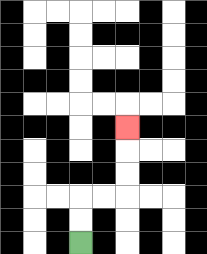{'start': '[3, 10]', 'end': '[5, 5]', 'path_directions': 'U,U,R,R,U,U,U', 'path_coordinates': '[[3, 10], [3, 9], [3, 8], [4, 8], [5, 8], [5, 7], [5, 6], [5, 5]]'}